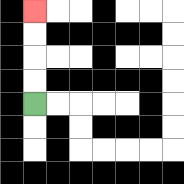{'start': '[1, 4]', 'end': '[1, 0]', 'path_directions': 'U,U,U,U', 'path_coordinates': '[[1, 4], [1, 3], [1, 2], [1, 1], [1, 0]]'}